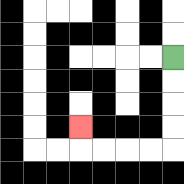{'start': '[7, 2]', 'end': '[3, 5]', 'path_directions': 'D,D,D,D,L,L,L,L,U', 'path_coordinates': '[[7, 2], [7, 3], [7, 4], [7, 5], [7, 6], [6, 6], [5, 6], [4, 6], [3, 6], [3, 5]]'}